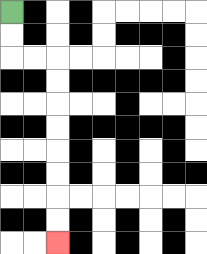{'start': '[0, 0]', 'end': '[2, 10]', 'path_directions': 'D,D,R,R,D,D,D,D,D,D,D,D', 'path_coordinates': '[[0, 0], [0, 1], [0, 2], [1, 2], [2, 2], [2, 3], [2, 4], [2, 5], [2, 6], [2, 7], [2, 8], [2, 9], [2, 10]]'}